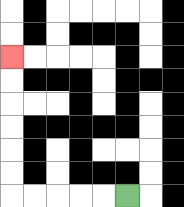{'start': '[5, 8]', 'end': '[0, 2]', 'path_directions': 'L,L,L,L,L,U,U,U,U,U,U', 'path_coordinates': '[[5, 8], [4, 8], [3, 8], [2, 8], [1, 8], [0, 8], [0, 7], [0, 6], [0, 5], [0, 4], [0, 3], [0, 2]]'}